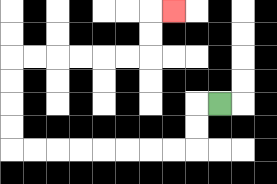{'start': '[9, 4]', 'end': '[7, 0]', 'path_directions': 'L,D,D,L,L,L,L,L,L,L,L,U,U,U,U,R,R,R,R,R,R,U,U,R', 'path_coordinates': '[[9, 4], [8, 4], [8, 5], [8, 6], [7, 6], [6, 6], [5, 6], [4, 6], [3, 6], [2, 6], [1, 6], [0, 6], [0, 5], [0, 4], [0, 3], [0, 2], [1, 2], [2, 2], [3, 2], [4, 2], [5, 2], [6, 2], [6, 1], [6, 0], [7, 0]]'}